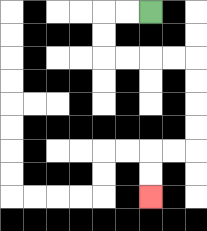{'start': '[6, 0]', 'end': '[6, 8]', 'path_directions': 'L,L,D,D,R,R,R,R,D,D,D,D,L,L,D,D', 'path_coordinates': '[[6, 0], [5, 0], [4, 0], [4, 1], [4, 2], [5, 2], [6, 2], [7, 2], [8, 2], [8, 3], [8, 4], [8, 5], [8, 6], [7, 6], [6, 6], [6, 7], [6, 8]]'}